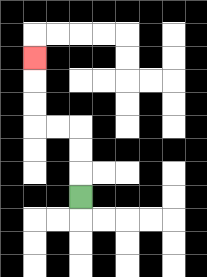{'start': '[3, 8]', 'end': '[1, 2]', 'path_directions': 'U,U,U,L,L,U,U,U', 'path_coordinates': '[[3, 8], [3, 7], [3, 6], [3, 5], [2, 5], [1, 5], [1, 4], [1, 3], [1, 2]]'}